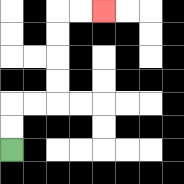{'start': '[0, 6]', 'end': '[4, 0]', 'path_directions': 'U,U,R,R,U,U,U,U,R,R', 'path_coordinates': '[[0, 6], [0, 5], [0, 4], [1, 4], [2, 4], [2, 3], [2, 2], [2, 1], [2, 0], [3, 0], [4, 0]]'}